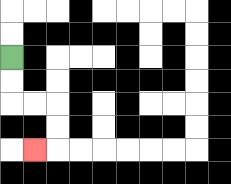{'start': '[0, 2]', 'end': '[1, 6]', 'path_directions': 'D,D,R,R,D,D,L', 'path_coordinates': '[[0, 2], [0, 3], [0, 4], [1, 4], [2, 4], [2, 5], [2, 6], [1, 6]]'}